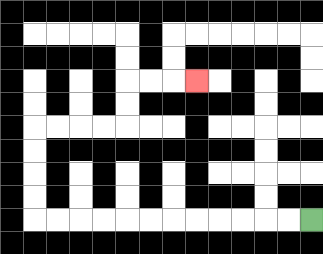{'start': '[13, 9]', 'end': '[8, 3]', 'path_directions': 'L,L,L,L,L,L,L,L,L,L,L,L,U,U,U,U,R,R,R,R,U,U,R,R,R', 'path_coordinates': '[[13, 9], [12, 9], [11, 9], [10, 9], [9, 9], [8, 9], [7, 9], [6, 9], [5, 9], [4, 9], [3, 9], [2, 9], [1, 9], [1, 8], [1, 7], [1, 6], [1, 5], [2, 5], [3, 5], [4, 5], [5, 5], [5, 4], [5, 3], [6, 3], [7, 3], [8, 3]]'}